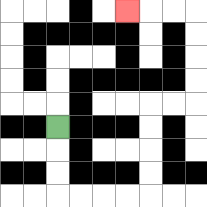{'start': '[2, 5]', 'end': '[5, 0]', 'path_directions': 'D,D,D,R,R,R,R,U,U,U,U,R,R,U,U,U,U,L,L,L', 'path_coordinates': '[[2, 5], [2, 6], [2, 7], [2, 8], [3, 8], [4, 8], [5, 8], [6, 8], [6, 7], [6, 6], [6, 5], [6, 4], [7, 4], [8, 4], [8, 3], [8, 2], [8, 1], [8, 0], [7, 0], [6, 0], [5, 0]]'}